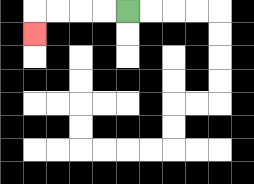{'start': '[5, 0]', 'end': '[1, 1]', 'path_directions': 'L,L,L,L,D', 'path_coordinates': '[[5, 0], [4, 0], [3, 0], [2, 0], [1, 0], [1, 1]]'}